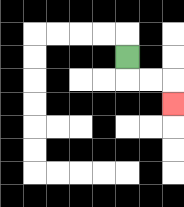{'start': '[5, 2]', 'end': '[7, 4]', 'path_directions': 'D,R,R,D', 'path_coordinates': '[[5, 2], [5, 3], [6, 3], [7, 3], [7, 4]]'}